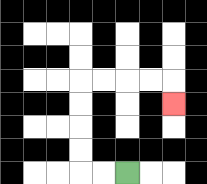{'start': '[5, 7]', 'end': '[7, 4]', 'path_directions': 'L,L,U,U,U,U,R,R,R,R,D', 'path_coordinates': '[[5, 7], [4, 7], [3, 7], [3, 6], [3, 5], [3, 4], [3, 3], [4, 3], [5, 3], [6, 3], [7, 3], [7, 4]]'}